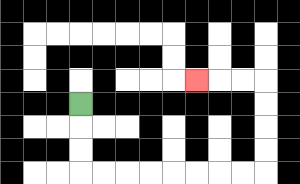{'start': '[3, 4]', 'end': '[8, 3]', 'path_directions': 'D,D,D,R,R,R,R,R,R,R,R,U,U,U,U,L,L,L', 'path_coordinates': '[[3, 4], [3, 5], [3, 6], [3, 7], [4, 7], [5, 7], [6, 7], [7, 7], [8, 7], [9, 7], [10, 7], [11, 7], [11, 6], [11, 5], [11, 4], [11, 3], [10, 3], [9, 3], [8, 3]]'}